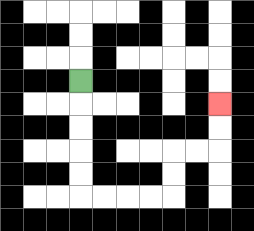{'start': '[3, 3]', 'end': '[9, 4]', 'path_directions': 'D,D,D,D,D,R,R,R,R,U,U,R,R,U,U', 'path_coordinates': '[[3, 3], [3, 4], [3, 5], [3, 6], [3, 7], [3, 8], [4, 8], [5, 8], [6, 8], [7, 8], [7, 7], [7, 6], [8, 6], [9, 6], [9, 5], [9, 4]]'}